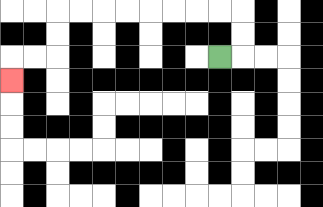{'start': '[9, 2]', 'end': '[0, 3]', 'path_directions': 'R,U,U,L,L,L,L,L,L,L,L,D,D,L,L,D', 'path_coordinates': '[[9, 2], [10, 2], [10, 1], [10, 0], [9, 0], [8, 0], [7, 0], [6, 0], [5, 0], [4, 0], [3, 0], [2, 0], [2, 1], [2, 2], [1, 2], [0, 2], [0, 3]]'}